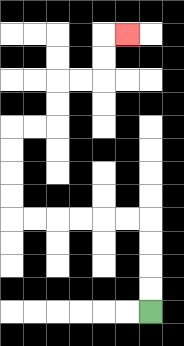{'start': '[6, 13]', 'end': '[5, 1]', 'path_directions': 'U,U,U,U,L,L,L,L,L,L,U,U,U,U,R,R,U,U,R,R,U,U,R', 'path_coordinates': '[[6, 13], [6, 12], [6, 11], [6, 10], [6, 9], [5, 9], [4, 9], [3, 9], [2, 9], [1, 9], [0, 9], [0, 8], [0, 7], [0, 6], [0, 5], [1, 5], [2, 5], [2, 4], [2, 3], [3, 3], [4, 3], [4, 2], [4, 1], [5, 1]]'}